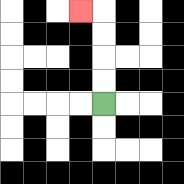{'start': '[4, 4]', 'end': '[3, 0]', 'path_directions': 'U,U,U,U,L', 'path_coordinates': '[[4, 4], [4, 3], [4, 2], [4, 1], [4, 0], [3, 0]]'}